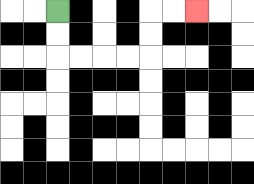{'start': '[2, 0]', 'end': '[8, 0]', 'path_directions': 'D,D,R,R,R,R,U,U,R,R', 'path_coordinates': '[[2, 0], [2, 1], [2, 2], [3, 2], [4, 2], [5, 2], [6, 2], [6, 1], [6, 0], [7, 0], [8, 0]]'}